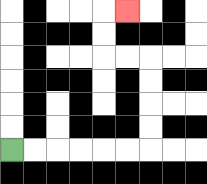{'start': '[0, 6]', 'end': '[5, 0]', 'path_directions': 'R,R,R,R,R,R,U,U,U,U,L,L,U,U,R', 'path_coordinates': '[[0, 6], [1, 6], [2, 6], [3, 6], [4, 6], [5, 6], [6, 6], [6, 5], [6, 4], [6, 3], [6, 2], [5, 2], [4, 2], [4, 1], [4, 0], [5, 0]]'}